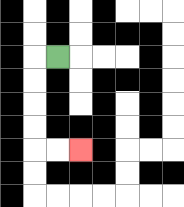{'start': '[2, 2]', 'end': '[3, 6]', 'path_directions': 'L,D,D,D,D,R,R', 'path_coordinates': '[[2, 2], [1, 2], [1, 3], [1, 4], [1, 5], [1, 6], [2, 6], [3, 6]]'}